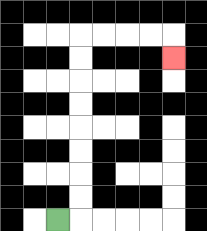{'start': '[2, 9]', 'end': '[7, 2]', 'path_directions': 'R,U,U,U,U,U,U,U,U,R,R,R,R,D', 'path_coordinates': '[[2, 9], [3, 9], [3, 8], [3, 7], [3, 6], [3, 5], [3, 4], [3, 3], [3, 2], [3, 1], [4, 1], [5, 1], [6, 1], [7, 1], [7, 2]]'}